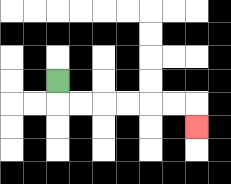{'start': '[2, 3]', 'end': '[8, 5]', 'path_directions': 'D,R,R,R,R,R,R,D', 'path_coordinates': '[[2, 3], [2, 4], [3, 4], [4, 4], [5, 4], [6, 4], [7, 4], [8, 4], [8, 5]]'}